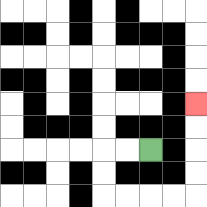{'start': '[6, 6]', 'end': '[8, 4]', 'path_directions': 'L,L,D,D,R,R,R,R,U,U,U,U', 'path_coordinates': '[[6, 6], [5, 6], [4, 6], [4, 7], [4, 8], [5, 8], [6, 8], [7, 8], [8, 8], [8, 7], [8, 6], [8, 5], [8, 4]]'}